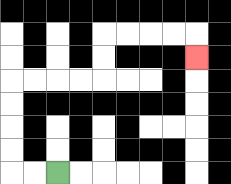{'start': '[2, 7]', 'end': '[8, 2]', 'path_directions': 'L,L,U,U,U,U,R,R,R,R,U,U,R,R,R,R,D', 'path_coordinates': '[[2, 7], [1, 7], [0, 7], [0, 6], [0, 5], [0, 4], [0, 3], [1, 3], [2, 3], [3, 3], [4, 3], [4, 2], [4, 1], [5, 1], [6, 1], [7, 1], [8, 1], [8, 2]]'}